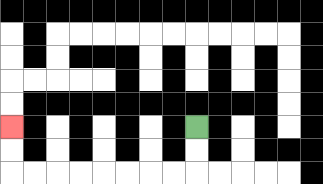{'start': '[8, 5]', 'end': '[0, 5]', 'path_directions': 'D,D,L,L,L,L,L,L,L,L,U,U', 'path_coordinates': '[[8, 5], [8, 6], [8, 7], [7, 7], [6, 7], [5, 7], [4, 7], [3, 7], [2, 7], [1, 7], [0, 7], [0, 6], [0, 5]]'}